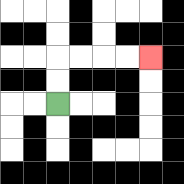{'start': '[2, 4]', 'end': '[6, 2]', 'path_directions': 'U,U,R,R,R,R', 'path_coordinates': '[[2, 4], [2, 3], [2, 2], [3, 2], [4, 2], [5, 2], [6, 2]]'}